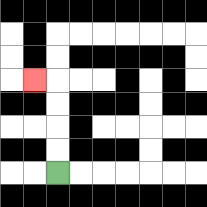{'start': '[2, 7]', 'end': '[1, 3]', 'path_directions': 'U,U,U,U,L', 'path_coordinates': '[[2, 7], [2, 6], [2, 5], [2, 4], [2, 3], [1, 3]]'}